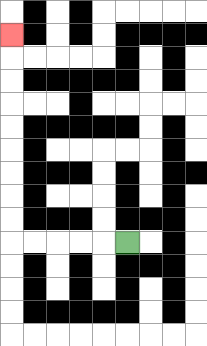{'start': '[5, 10]', 'end': '[0, 1]', 'path_directions': 'L,L,L,L,L,U,U,U,U,U,U,U,U,U', 'path_coordinates': '[[5, 10], [4, 10], [3, 10], [2, 10], [1, 10], [0, 10], [0, 9], [0, 8], [0, 7], [0, 6], [0, 5], [0, 4], [0, 3], [0, 2], [0, 1]]'}